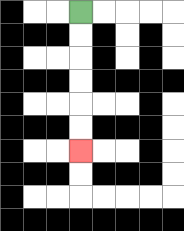{'start': '[3, 0]', 'end': '[3, 6]', 'path_directions': 'D,D,D,D,D,D', 'path_coordinates': '[[3, 0], [3, 1], [3, 2], [3, 3], [3, 4], [3, 5], [3, 6]]'}